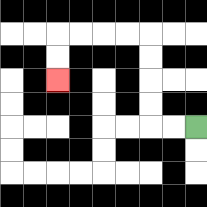{'start': '[8, 5]', 'end': '[2, 3]', 'path_directions': 'L,L,U,U,U,U,L,L,L,L,D,D', 'path_coordinates': '[[8, 5], [7, 5], [6, 5], [6, 4], [6, 3], [6, 2], [6, 1], [5, 1], [4, 1], [3, 1], [2, 1], [2, 2], [2, 3]]'}